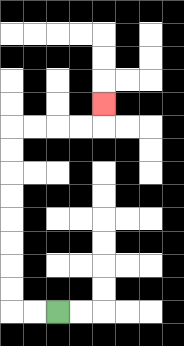{'start': '[2, 13]', 'end': '[4, 4]', 'path_directions': 'L,L,U,U,U,U,U,U,U,U,R,R,R,R,U', 'path_coordinates': '[[2, 13], [1, 13], [0, 13], [0, 12], [0, 11], [0, 10], [0, 9], [0, 8], [0, 7], [0, 6], [0, 5], [1, 5], [2, 5], [3, 5], [4, 5], [4, 4]]'}